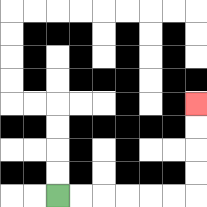{'start': '[2, 8]', 'end': '[8, 4]', 'path_directions': 'R,R,R,R,R,R,U,U,U,U', 'path_coordinates': '[[2, 8], [3, 8], [4, 8], [5, 8], [6, 8], [7, 8], [8, 8], [8, 7], [8, 6], [8, 5], [8, 4]]'}